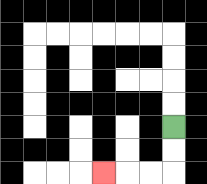{'start': '[7, 5]', 'end': '[4, 7]', 'path_directions': 'D,D,L,L,L', 'path_coordinates': '[[7, 5], [7, 6], [7, 7], [6, 7], [5, 7], [4, 7]]'}